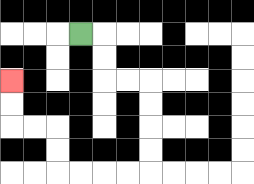{'start': '[3, 1]', 'end': '[0, 3]', 'path_directions': 'R,D,D,R,R,D,D,D,D,L,L,L,L,U,U,L,L,U,U', 'path_coordinates': '[[3, 1], [4, 1], [4, 2], [4, 3], [5, 3], [6, 3], [6, 4], [6, 5], [6, 6], [6, 7], [5, 7], [4, 7], [3, 7], [2, 7], [2, 6], [2, 5], [1, 5], [0, 5], [0, 4], [0, 3]]'}